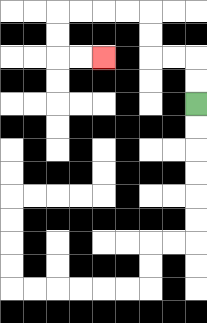{'start': '[8, 4]', 'end': '[4, 2]', 'path_directions': 'U,U,L,L,U,U,L,L,L,L,D,D,R,R', 'path_coordinates': '[[8, 4], [8, 3], [8, 2], [7, 2], [6, 2], [6, 1], [6, 0], [5, 0], [4, 0], [3, 0], [2, 0], [2, 1], [2, 2], [3, 2], [4, 2]]'}